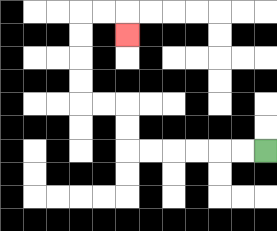{'start': '[11, 6]', 'end': '[5, 1]', 'path_directions': 'L,L,L,L,L,L,U,U,L,L,U,U,U,U,R,R,D', 'path_coordinates': '[[11, 6], [10, 6], [9, 6], [8, 6], [7, 6], [6, 6], [5, 6], [5, 5], [5, 4], [4, 4], [3, 4], [3, 3], [3, 2], [3, 1], [3, 0], [4, 0], [5, 0], [5, 1]]'}